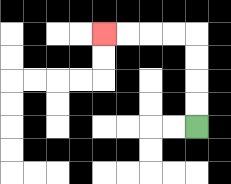{'start': '[8, 5]', 'end': '[4, 1]', 'path_directions': 'U,U,U,U,L,L,L,L', 'path_coordinates': '[[8, 5], [8, 4], [8, 3], [8, 2], [8, 1], [7, 1], [6, 1], [5, 1], [4, 1]]'}